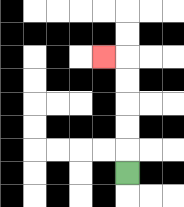{'start': '[5, 7]', 'end': '[4, 2]', 'path_directions': 'U,U,U,U,U,L', 'path_coordinates': '[[5, 7], [5, 6], [5, 5], [5, 4], [5, 3], [5, 2], [4, 2]]'}